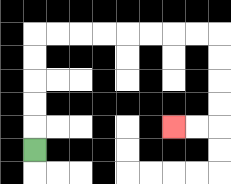{'start': '[1, 6]', 'end': '[7, 5]', 'path_directions': 'U,U,U,U,U,R,R,R,R,R,R,R,R,D,D,D,D,L,L', 'path_coordinates': '[[1, 6], [1, 5], [1, 4], [1, 3], [1, 2], [1, 1], [2, 1], [3, 1], [4, 1], [5, 1], [6, 1], [7, 1], [8, 1], [9, 1], [9, 2], [9, 3], [9, 4], [9, 5], [8, 5], [7, 5]]'}